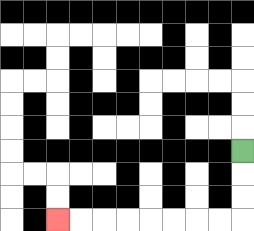{'start': '[10, 6]', 'end': '[2, 9]', 'path_directions': 'D,D,D,L,L,L,L,L,L,L,L', 'path_coordinates': '[[10, 6], [10, 7], [10, 8], [10, 9], [9, 9], [8, 9], [7, 9], [6, 9], [5, 9], [4, 9], [3, 9], [2, 9]]'}